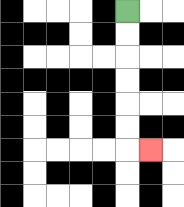{'start': '[5, 0]', 'end': '[6, 6]', 'path_directions': 'D,D,D,D,D,D,R', 'path_coordinates': '[[5, 0], [5, 1], [5, 2], [5, 3], [5, 4], [5, 5], [5, 6], [6, 6]]'}